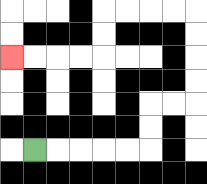{'start': '[1, 6]', 'end': '[0, 2]', 'path_directions': 'R,R,R,R,R,U,U,R,R,U,U,U,U,L,L,L,L,D,D,L,L,L,L', 'path_coordinates': '[[1, 6], [2, 6], [3, 6], [4, 6], [5, 6], [6, 6], [6, 5], [6, 4], [7, 4], [8, 4], [8, 3], [8, 2], [8, 1], [8, 0], [7, 0], [6, 0], [5, 0], [4, 0], [4, 1], [4, 2], [3, 2], [2, 2], [1, 2], [0, 2]]'}